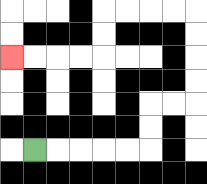{'start': '[1, 6]', 'end': '[0, 2]', 'path_directions': 'R,R,R,R,R,U,U,R,R,U,U,U,U,L,L,L,L,D,D,L,L,L,L', 'path_coordinates': '[[1, 6], [2, 6], [3, 6], [4, 6], [5, 6], [6, 6], [6, 5], [6, 4], [7, 4], [8, 4], [8, 3], [8, 2], [8, 1], [8, 0], [7, 0], [6, 0], [5, 0], [4, 0], [4, 1], [4, 2], [3, 2], [2, 2], [1, 2], [0, 2]]'}